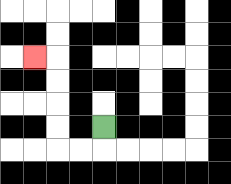{'start': '[4, 5]', 'end': '[1, 2]', 'path_directions': 'D,L,L,U,U,U,U,L', 'path_coordinates': '[[4, 5], [4, 6], [3, 6], [2, 6], [2, 5], [2, 4], [2, 3], [2, 2], [1, 2]]'}